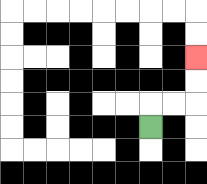{'start': '[6, 5]', 'end': '[8, 2]', 'path_directions': 'U,R,R,U,U', 'path_coordinates': '[[6, 5], [6, 4], [7, 4], [8, 4], [8, 3], [8, 2]]'}